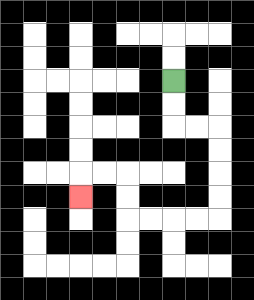{'start': '[7, 3]', 'end': '[3, 8]', 'path_directions': 'D,D,R,R,D,D,D,D,L,L,L,L,U,U,L,L,D', 'path_coordinates': '[[7, 3], [7, 4], [7, 5], [8, 5], [9, 5], [9, 6], [9, 7], [9, 8], [9, 9], [8, 9], [7, 9], [6, 9], [5, 9], [5, 8], [5, 7], [4, 7], [3, 7], [3, 8]]'}